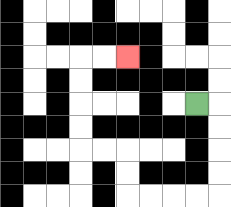{'start': '[8, 4]', 'end': '[5, 2]', 'path_directions': 'R,D,D,D,D,L,L,L,L,U,U,L,L,U,U,U,U,R,R', 'path_coordinates': '[[8, 4], [9, 4], [9, 5], [9, 6], [9, 7], [9, 8], [8, 8], [7, 8], [6, 8], [5, 8], [5, 7], [5, 6], [4, 6], [3, 6], [3, 5], [3, 4], [3, 3], [3, 2], [4, 2], [5, 2]]'}